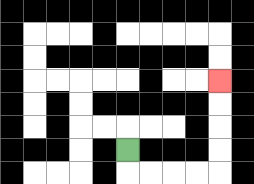{'start': '[5, 6]', 'end': '[9, 3]', 'path_directions': 'D,R,R,R,R,U,U,U,U', 'path_coordinates': '[[5, 6], [5, 7], [6, 7], [7, 7], [8, 7], [9, 7], [9, 6], [9, 5], [9, 4], [9, 3]]'}